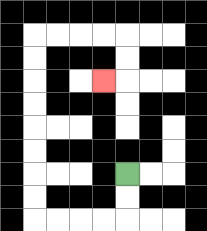{'start': '[5, 7]', 'end': '[4, 3]', 'path_directions': 'D,D,L,L,L,L,U,U,U,U,U,U,U,U,R,R,R,R,D,D,L', 'path_coordinates': '[[5, 7], [5, 8], [5, 9], [4, 9], [3, 9], [2, 9], [1, 9], [1, 8], [1, 7], [1, 6], [1, 5], [1, 4], [1, 3], [1, 2], [1, 1], [2, 1], [3, 1], [4, 1], [5, 1], [5, 2], [5, 3], [4, 3]]'}